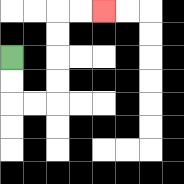{'start': '[0, 2]', 'end': '[4, 0]', 'path_directions': 'D,D,R,R,U,U,U,U,R,R', 'path_coordinates': '[[0, 2], [0, 3], [0, 4], [1, 4], [2, 4], [2, 3], [2, 2], [2, 1], [2, 0], [3, 0], [4, 0]]'}